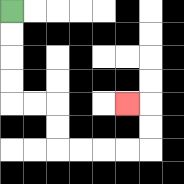{'start': '[0, 0]', 'end': '[5, 4]', 'path_directions': 'D,D,D,D,R,R,D,D,R,R,R,R,U,U,L', 'path_coordinates': '[[0, 0], [0, 1], [0, 2], [0, 3], [0, 4], [1, 4], [2, 4], [2, 5], [2, 6], [3, 6], [4, 6], [5, 6], [6, 6], [6, 5], [6, 4], [5, 4]]'}